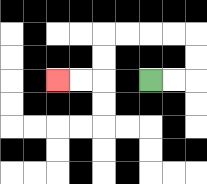{'start': '[6, 3]', 'end': '[2, 3]', 'path_directions': 'R,R,U,U,L,L,L,L,D,D,L,L', 'path_coordinates': '[[6, 3], [7, 3], [8, 3], [8, 2], [8, 1], [7, 1], [6, 1], [5, 1], [4, 1], [4, 2], [4, 3], [3, 3], [2, 3]]'}